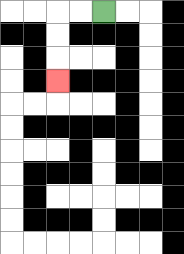{'start': '[4, 0]', 'end': '[2, 3]', 'path_directions': 'L,L,D,D,D', 'path_coordinates': '[[4, 0], [3, 0], [2, 0], [2, 1], [2, 2], [2, 3]]'}